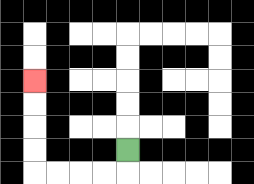{'start': '[5, 6]', 'end': '[1, 3]', 'path_directions': 'D,L,L,L,L,U,U,U,U', 'path_coordinates': '[[5, 6], [5, 7], [4, 7], [3, 7], [2, 7], [1, 7], [1, 6], [1, 5], [1, 4], [1, 3]]'}